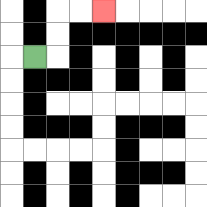{'start': '[1, 2]', 'end': '[4, 0]', 'path_directions': 'R,U,U,R,R', 'path_coordinates': '[[1, 2], [2, 2], [2, 1], [2, 0], [3, 0], [4, 0]]'}